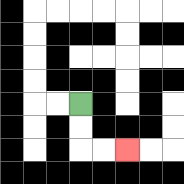{'start': '[3, 4]', 'end': '[5, 6]', 'path_directions': 'D,D,R,R', 'path_coordinates': '[[3, 4], [3, 5], [3, 6], [4, 6], [5, 6]]'}